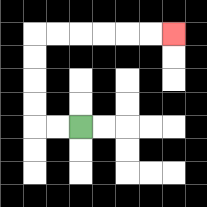{'start': '[3, 5]', 'end': '[7, 1]', 'path_directions': 'L,L,U,U,U,U,R,R,R,R,R,R', 'path_coordinates': '[[3, 5], [2, 5], [1, 5], [1, 4], [1, 3], [1, 2], [1, 1], [2, 1], [3, 1], [4, 1], [5, 1], [6, 1], [7, 1]]'}